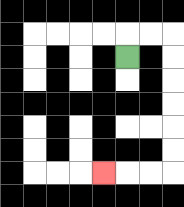{'start': '[5, 2]', 'end': '[4, 7]', 'path_directions': 'U,R,R,D,D,D,D,D,D,L,L,L', 'path_coordinates': '[[5, 2], [5, 1], [6, 1], [7, 1], [7, 2], [7, 3], [7, 4], [7, 5], [7, 6], [7, 7], [6, 7], [5, 7], [4, 7]]'}